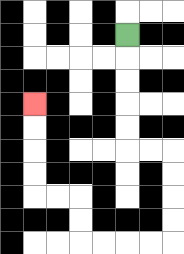{'start': '[5, 1]', 'end': '[1, 4]', 'path_directions': 'D,D,D,D,D,R,R,D,D,D,D,L,L,L,L,U,U,L,L,U,U,U,U', 'path_coordinates': '[[5, 1], [5, 2], [5, 3], [5, 4], [5, 5], [5, 6], [6, 6], [7, 6], [7, 7], [7, 8], [7, 9], [7, 10], [6, 10], [5, 10], [4, 10], [3, 10], [3, 9], [3, 8], [2, 8], [1, 8], [1, 7], [1, 6], [1, 5], [1, 4]]'}